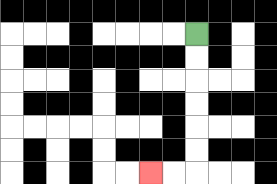{'start': '[8, 1]', 'end': '[6, 7]', 'path_directions': 'D,D,D,D,D,D,L,L', 'path_coordinates': '[[8, 1], [8, 2], [8, 3], [8, 4], [8, 5], [8, 6], [8, 7], [7, 7], [6, 7]]'}